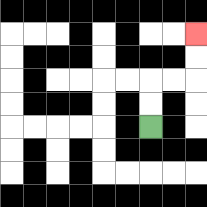{'start': '[6, 5]', 'end': '[8, 1]', 'path_directions': 'U,U,R,R,U,U', 'path_coordinates': '[[6, 5], [6, 4], [6, 3], [7, 3], [8, 3], [8, 2], [8, 1]]'}